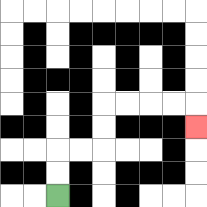{'start': '[2, 8]', 'end': '[8, 5]', 'path_directions': 'U,U,R,R,U,U,R,R,R,R,D', 'path_coordinates': '[[2, 8], [2, 7], [2, 6], [3, 6], [4, 6], [4, 5], [4, 4], [5, 4], [6, 4], [7, 4], [8, 4], [8, 5]]'}